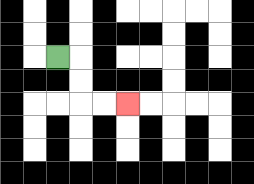{'start': '[2, 2]', 'end': '[5, 4]', 'path_directions': 'R,D,D,R,R', 'path_coordinates': '[[2, 2], [3, 2], [3, 3], [3, 4], [4, 4], [5, 4]]'}